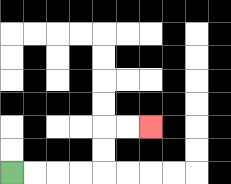{'start': '[0, 7]', 'end': '[6, 5]', 'path_directions': 'R,R,R,R,U,U,R,R', 'path_coordinates': '[[0, 7], [1, 7], [2, 7], [3, 7], [4, 7], [4, 6], [4, 5], [5, 5], [6, 5]]'}